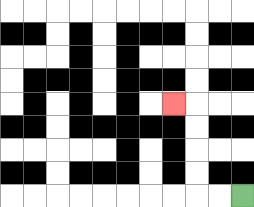{'start': '[10, 8]', 'end': '[7, 4]', 'path_directions': 'L,L,U,U,U,U,L', 'path_coordinates': '[[10, 8], [9, 8], [8, 8], [8, 7], [8, 6], [8, 5], [8, 4], [7, 4]]'}